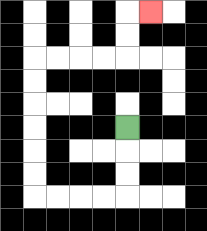{'start': '[5, 5]', 'end': '[6, 0]', 'path_directions': 'D,D,D,L,L,L,L,U,U,U,U,U,U,R,R,R,R,U,U,R', 'path_coordinates': '[[5, 5], [5, 6], [5, 7], [5, 8], [4, 8], [3, 8], [2, 8], [1, 8], [1, 7], [1, 6], [1, 5], [1, 4], [1, 3], [1, 2], [2, 2], [3, 2], [4, 2], [5, 2], [5, 1], [5, 0], [6, 0]]'}